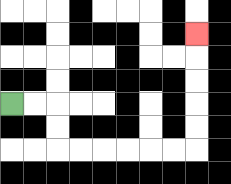{'start': '[0, 4]', 'end': '[8, 1]', 'path_directions': 'R,R,D,D,R,R,R,R,R,R,U,U,U,U,U', 'path_coordinates': '[[0, 4], [1, 4], [2, 4], [2, 5], [2, 6], [3, 6], [4, 6], [5, 6], [6, 6], [7, 6], [8, 6], [8, 5], [8, 4], [8, 3], [8, 2], [8, 1]]'}